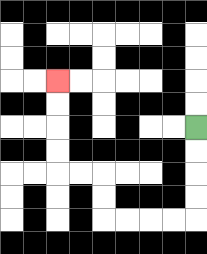{'start': '[8, 5]', 'end': '[2, 3]', 'path_directions': 'D,D,D,D,L,L,L,L,U,U,L,L,U,U,U,U', 'path_coordinates': '[[8, 5], [8, 6], [8, 7], [8, 8], [8, 9], [7, 9], [6, 9], [5, 9], [4, 9], [4, 8], [4, 7], [3, 7], [2, 7], [2, 6], [2, 5], [2, 4], [2, 3]]'}